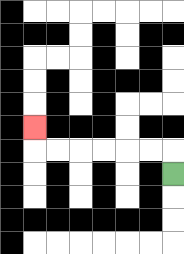{'start': '[7, 7]', 'end': '[1, 5]', 'path_directions': 'U,L,L,L,L,L,L,U', 'path_coordinates': '[[7, 7], [7, 6], [6, 6], [5, 6], [4, 6], [3, 6], [2, 6], [1, 6], [1, 5]]'}